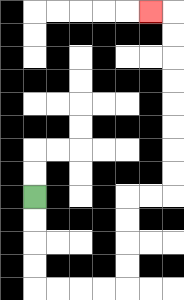{'start': '[1, 8]', 'end': '[6, 0]', 'path_directions': 'D,D,D,D,R,R,R,R,U,U,U,U,R,R,U,U,U,U,U,U,U,U,L', 'path_coordinates': '[[1, 8], [1, 9], [1, 10], [1, 11], [1, 12], [2, 12], [3, 12], [4, 12], [5, 12], [5, 11], [5, 10], [5, 9], [5, 8], [6, 8], [7, 8], [7, 7], [7, 6], [7, 5], [7, 4], [7, 3], [7, 2], [7, 1], [7, 0], [6, 0]]'}